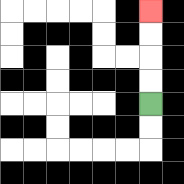{'start': '[6, 4]', 'end': '[6, 0]', 'path_directions': 'U,U,U,U', 'path_coordinates': '[[6, 4], [6, 3], [6, 2], [6, 1], [6, 0]]'}